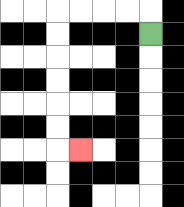{'start': '[6, 1]', 'end': '[3, 6]', 'path_directions': 'U,L,L,L,L,D,D,D,D,D,D,R', 'path_coordinates': '[[6, 1], [6, 0], [5, 0], [4, 0], [3, 0], [2, 0], [2, 1], [2, 2], [2, 3], [2, 4], [2, 5], [2, 6], [3, 6]]'}